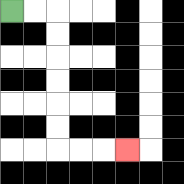{'start': '[0, 0]', 'end': '[5, 6]', 'path_directions': 'R,R,D,D,D,D,D,D,R,R,R', 'path_coordinates': '[[0, 0], [1, 0], [2, 0], [2, 1], [2, 2], [2, 3], [2, 4], [2, 5], [2, 6], [3, 6], [4, 6], [5, 6]]'}